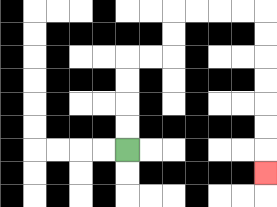{'start': '[5, 6]', 'end': '[11, 7]', 'path_directions': 'U,U,U,U,R,R,U,U,R,R,R,R,D,D,D,D,D,D,D', 'path_coordinates': '[[5, 6], [5, 5], [5, 4], [5, 3], [5, 2], [6, 2], [7, 2], [7, 1], [7, 0], [8, 0], [9, 0], [10, 0], [11, 0], [11, 1], [11, 2], [11, 3], [11, 4], [11, 5], [11, 6], [11, 7]]'}